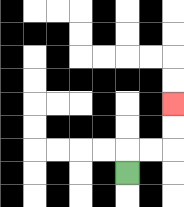{'start': '[5, 7]', 'end': '[7, 4]', 'path_directions': 'U,R,R,U,U', 'path_coordinates': '[[5, 7], [5, 6], [6, 6], [7, 6], [7, 5], [7, 4]]'}